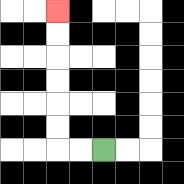{'start': '[4, 6]', 'end': '[2, 0]', 'path_directions': 'L,L,U,U,U,U,U,U', 'path_coordinates': '[[4, 6], [3, 6], [2, 6], [2, 5], [2, 4], [2, 3], [2, 2], [2, 1], [2, 0]]'}